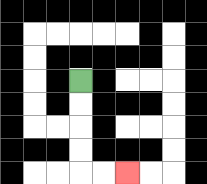{'start': '[3, 3]', 'end': '[5, 7]', 'path_directions': 'D,D,D,D,R,R', 'path_coordinates': '[[3, 3], [3, 4], [3, 5], [3, 6], [3, 7], [4, 7], [5, 7]]'}